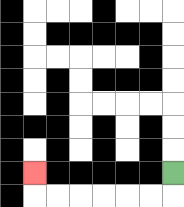{'start': '[7, 7]', 'end': '[1, 7]', 'path_directions': 'D,L,L,L,L,L,L,U', 'path_coordinates': '[[7, 7], [7, 8], [6, 8], [5, 8], [4, 8], [3, 8], [2, 8], [1, 8], [1, 7]]'}